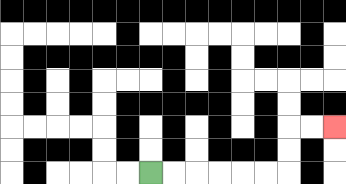{'start': '[6, 7]', 'end': '[14, 5]', 'path_directions': 'R,R,R,R,R,R,U,U,R,R', 'path_coordinates': '[[6, 7], [7, 7], [8, 7], [9, 7], [10, 7], [11, 7], [12, 7], [12, 6], [12, 5], [13, 5], [14, 5]]'}